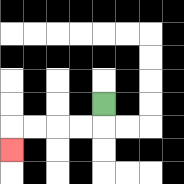{'start': '[4, 4]', 'end': '[0, 6]', 'path_directions': 'D,L,L,L,L,D', 'path_coordinates': '[[4, 4], [4, 5], [3, 5], [2, 5], [1, 5], [0, 5], [0, 6]]'}